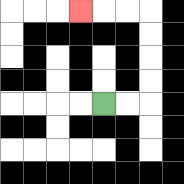{'start': '[4, 4]', 'end': '[3, 0]', 'path_directions': 'R,R,U,U,U,U,L,L,L', 'path_coordinates': '[[4, 4], [5, 4], [6, 4], [6, 3], [6, 2], [6, 1], [6, 0], [5, 0], [4, 0], [3, 0]]'}